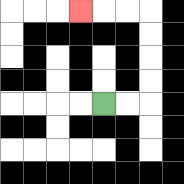{'start': '[4, 4]', 'end': '[3, 0]', 'path_directions': 'R,R,U,U,U,U,L,L,L', 'path_coordinates': '[[4, 4], [5, 4], [6, 4], [6, 3], [6, 2], [6, 1], [6, 0], [5, 0], [4, 0], [3, 0]]'}